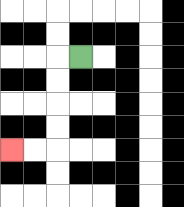{'start': '[3, 2]', 'end': '[0, 6]', 'path_directions': 'L,D,D,D,D,L,L', 'path_coordinates': '[[3, 2], [2, 2], [2, 3], [2, 4], [2, 5], [2, 6], [1, 6], [0, 6]]'}